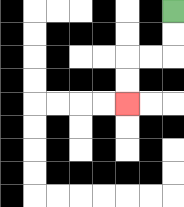{'start': '[7, 0]', 'end': '[5, 4]', 'path_directions': 'D,D,L,L,D,D', 'path_coordinates': '[[7, 0], [7, 1], [7, 2], [6, 2], [5, 2], [5, 3], [5, 4]]'}